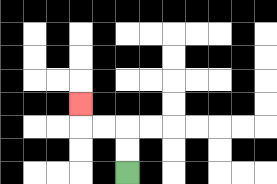{'start': '[5, 7]', 'end': '[3, 4]', 'path_directions': 'U,U,L,L,U', 'path_coordinates': '[[5, 7], [5, 6], [5, 5], [4, 5], [3, 5], [3, 4]]'}